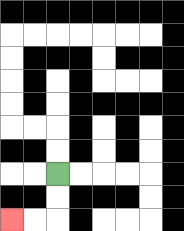{'start': '[2, 7]', 'end': '[0, 9]', 'path_directions': 'D,D,L,L', 'path_coordinates': '[[2, 7], [2, 8], [2, 9], [1, 9], [0, 9]]'}